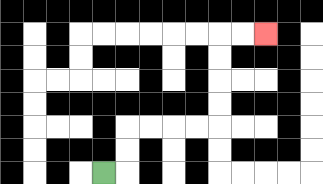{'start': '[4, 7]', 'end': '[11, 1]', 'path_directions': 'R,U,U,R,R,R,R,U,U,U,U,R,R', 'path_coordinates': '[[4, 7], [5, 7], [5, 6], [5, 5], [6, 5], [7, 5], [8, 5], [9, 5], [9, 4], [9, 3], [9, 2], [9, 1], [10, 1], [11, 1]]'}